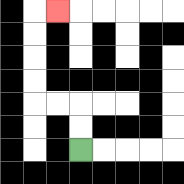{'start': '[3, 6]', 'end': '[2, 0]', 'path_directions': 'U,U,L,L,U,U,U,U,R', 'path_coordinates': '[[3, 6], [3, 5], [3, 4], [2, 4], [1, 4], [1, 3], [1, 2], [1, 1], [1, 0], [2, 0]]'}